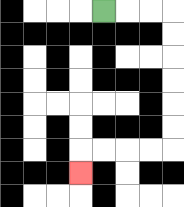{'start': '[4, 0]', 'end': '[3, 7]', 'path_directions': 'R,R,R,D,D,D,D,D,D,L,L,L,L,D', 'path_coordinates': '[[4, 0], [5, 0], [6, 0], [7, 0], [7, 1], [7, 2], [7, 3], [7, 4], [7, 5], [7, 6], [6, 6], [5, 6], [4, 6], [3, 6], [3, 7]]'}